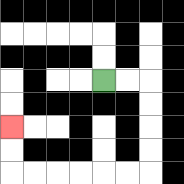{'start': '[4, 3]', 'end': '[0, 5]', 'path_directions': 'R,R,D,D,D,D,L,L,L,L,L,L,U,U', 'path_coordinates': '[[4, 3], [5, 3], [6, 3], [6, 4], [6, 5], [6, 6], [6, 7], [5, 7], [4, 7], [3, 7], [2, 7], [1, 7], [0, 7], [0, 6], [0, 5]]'}